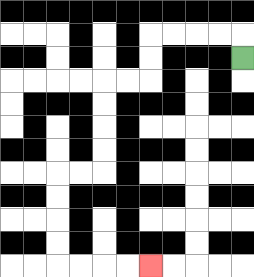{'start': '[10, 2]', 'end': '[6, 11]', 'path_directions': 'U,L,L,L,L,D,D,L,L,D,D,D,D,L,L,D,D,D,D,R,R,R,R', 'path_coordinates': '[[10, 2], [10, 1], [9, 1], [8, 1], [7, 1], [6, 1], [6, 2], [6, 3], [5, 3], [4, 3], [4, 4], [4, 5], [4, 6], [4, 7], [3, 7], [2, 7], [2, 8], [2, 9], [2, 10], [2, 11], [3, 11], [4, 11], [5, 11], [6, 11]]'}